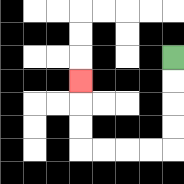{'start': '[7, 2]', 'end': '[3, 3]', 'path_directions': 'D,D,D,D,L,L,L,L,U,U,U', 'path_coordinates': '[[7, 2], [7, 3], [7, 4], [7, 5], [7, 6], [6, 6], [5, 6], [4, 6], [3, 6], [3, 5], [3, 4], [3, 3]]'}